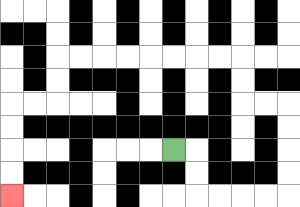{'start': '[7, 6]', 'end': '[0, 8]', 'path_directions': 'R,D,D,R,R,R,R,U,U,U,U,L,L,U,U,L,L,L,L,L,L,L,L,D,D,L,L,D,D,D,D', 'path_coordinates': '[[7, 6], [8, 6], [8, 7], [8, 8], [9, 8], [10, 8], [11, 8], [12, 8], [12, 7], [12, 6], [12, 5], [12, 4], [11, 4], [10, 4], [10, 3], [10, 2], [9, 2], [8, 2], [7, 2], [6, 2], [5, 2], [4, 2], [3, 2], [2, 2], [2, 3], [2, 4], [1, 4], [0, 4], [0, 5], [0, 6], [0, 7], [0, 8]]'}